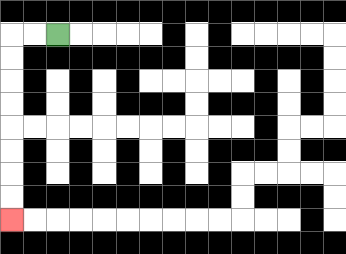{'start': '[2, 1]', 'end': '[0, 9]', 'path_directions': 'L,L,D,D,D,D,D,D,D,D', 'path_coordinates': '[[2, 1], [1, 1], [0, 1], [0, 2], [0, 3], [0, 4], [0, 5], [0, 6], [0, 7], [0, 8], [0, 9]]'}